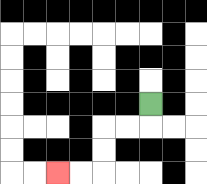{'start': '[6, 4]', 'end': '[2, 7]', 'path_directions': 'D,L,L,D,D,L,L', 'path_coordinates': '[[6, 4], [6, 5], [5, 5], [4, 5], [4, 6], [4, 7], [3, 7], [2, 7]]'}